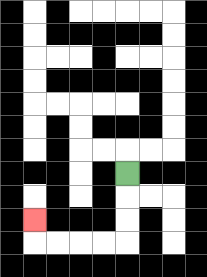{'start': '[5, 7]', 'end': '[1, 9]', 'path_directions': 'D,D,D,L,L,L,L,U', 'path_coordinates': '[[5, 7], [5, 8], [5, 9], [5, 10], [4, 10], [3, 10], [2, 10], [1, 10], [1, 9]]'}